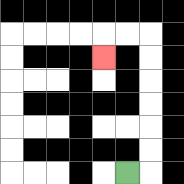{'start': '[5, 7]', 'end': '[4, 2]', 'path_directions': 'R,U,U,U,U,U,U,L,L,D', 'path_coordinates': '[[5, 7], [6, 7], [6, 6], [6, 5], [6, 4], [6, 3], [6, 2], [6, 1], [5, 1], [4, 1], [4, 2]]'}